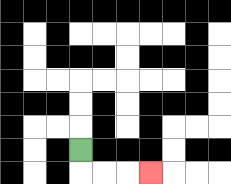{'start': '[3, 6]', 'end': '[6, 7]', 'path_directions': 'D,R,R,R', 'path_coordinates': '[[3, 6], [3, 7], [4, 7], [5, 7], [6, 7]]'}